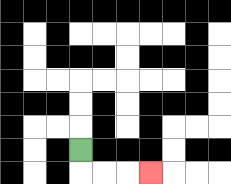{'start': '[3, 6]', 'end': '[6, 7]', 'path_directions': 'D,R,R,R', 'path_coordinates': '[[3, 6], [3, 7], [4, 7], [5, 7], [6, 7]]'}